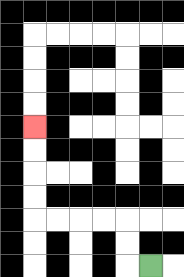{'start': '[6, 11]', 'end': '[1, 5]', 'path_directions': 'L,U,U,L,L,L,L,U,U,U,U', 'path_coordinates': '[[6, 11], [5, 11], [5, 10], [5, 9], [4, 9], [3, 9], [2, 9], [1, 9], [1, 8], [1, 7], [1, 6], [1, 5]]'}